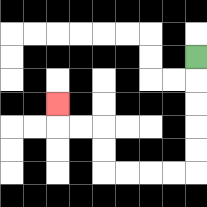{'start': '[8, 2]', 'end': '[2, 4]', 'path_directions': 'D,D,D,D,D,L,L,L,L,U,U,L,L,U', 'path_coordinates': '[[8, 2], [8, 3], [8, 4], [8, 5], [8, 6], [8, 7], [7, 7], [6, 7], [5, 7], [4, 7], [4, 6], [4, 5], [3, 5], [2, 5], [2, 4]]'}